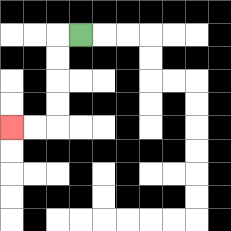{'start': '[3, 1]', 'end': '[0, 5]', 'path_directions': 'L,D,D,D,D,L,L', 'path_coordinates': '[[3, 1], [2, 1], [2, 2], [2, 3], [2, 4], [2, 5], [1, 5], [0, 5]]'}